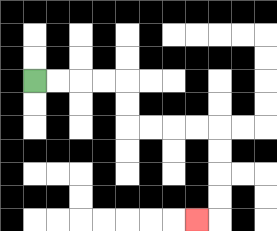{'start': '[1, 3]', 'end': '[8, 9]', 'path_directions': 'R,R,R,R,D,D,R,R,R,R,D,D,D,D,L', 'path_coordinates': '[[1, 3], [2, 3], [3, 3], [4, 3], [5, 3], [5, 4], [5, 5], [6, 5], [7, 5], [8, 5], [9, 5], [9, 6], [9, 7], [9, 8], [9, 9], [8, 9]]'}